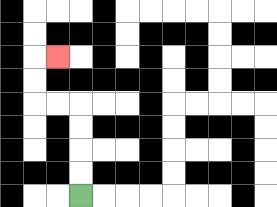{'start': '[3, 8]', 'end': '[2, 2]', 'path_directions': 'U,U,U,U,L,L,U,U,R', 'path_coordinates': '[[3, 8], [3, 7], [3, 6], [3, 5], [3, 4], [2, 4], [1, 4], [1, 3], [1, 2], [2, 2]]'}